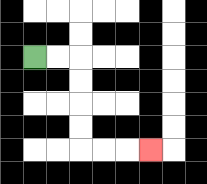{'start': '[1, 2]', 'end': '[6, 6]', 'path_directions': 'R,R,D,D,D,D,R,R,R', 'path_coordinates': '[[1, 2], [2, 2], [3, 2], [3, 3], [3, 4], [3, 5], [3, 6], [4, 6], [5, 6], [6, 6]]'}